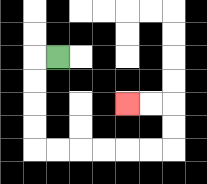{'start': '[2, 2]', 'end': '[5, 4]', 'path_directions': 'L,D,D,D,D,R,R,R,R,R,R,U,U,L,L', 'path_coordinates': '[[2, 2], [1, 2], [1, 3], [1, 4], [1, 5], [1, 6], [2, 6], [3, 6], [4, 6], [5, 6], [6, 6], [7, 6], [7, 5], [7, 4], [6, 4], [5, 4]]'}